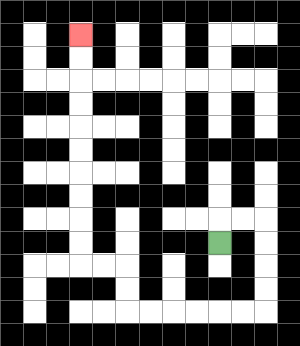{'start': '[9, 10]', 'end': '[3, 1]', 'path_directions': 'U,R,R,D,D,D,D,L,L,L,L,L,L,U,U,L,L,U,U,U,U,U,U,U,U,U,U', 'path_coordinates': '[[9, 10], [9, 9], [10, 9], [11, 9], [11, 10], [11, 11], [11, 12], [11, 13], [10, 13], [9, 13], [8, 13], [7, 13], [6, 13], [5, 13], [5, 12], [5, 11], [4, 11], [3, 11], [3, 10], [3, 9], [3, 8], [3, 7], [3, 6], [3, 5], [3, 4], [3, 3], [3, 2], [3, 1]]'}